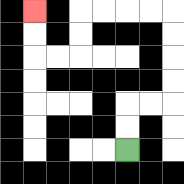{'start': '[5, 6]', 'end': '[1, 0]', 'path_directions': 'U,U,R,R,U,U,U,U,L,L,L,L,D,D,L,L,U,U', 'path_coordinates': '[[5, 6], [5, 5], [5, 4], [6, 4], [7, 4], [7, 3], [7, 2], [7, 1], [7, 0], [6, 0], [5, 0], [4, 0], [3, 0], [3, 1], [3, 2], [2, 2], [1, 2], [1, 1], [1, 0]]'}